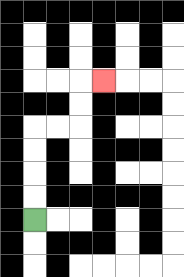{'start': '[1, 9]', 'end': '[4, 3]', 'path_directions': 'U,U,U,U,R,R,U,U,R', 'path_coordinates': '[[1, 9], [1, 8], [1, 7], [1, 6], [1, 5], [2, 5], [3, 5], [3, 4], [3, 3], [4, 3]]'}